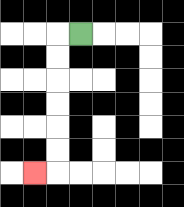{'start': '[3, 1]', 'end': '[1, 7]', 'path_directions': 'L,D,D,D,D,D,D,L', 'path_coordinates': '[[3, 1], [2, 1], [2, 2], [2, 3], [2, 4], [2, 5], [2, 6], [2, 7], [1, 7]]'}